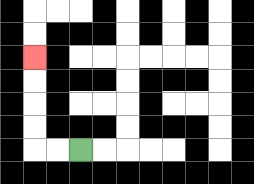{'start': '[3, 6]', 'end': '[1, 2]', 'path_directions': 'L,L,U,U,U,U', 'path_coordinates': '[[3, 6], [2, 6], [1, 6], [1, 5], [1, 4], [1, 3], [1, 2]]'}